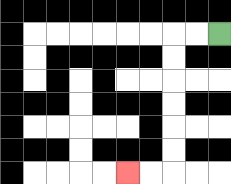{'start': '[9, 1]', 'end': '[5, 7]', 'path_directions': 'L,L,D,D,D,D,D,D,L,L', 'path_coordinates': '[[9, 1], [8, 1], [7, 1], [7, 2], [7, 3], [7, 4], [7, 5], [7, 6], [7, 7], [6, 7], [5, 7]]'}